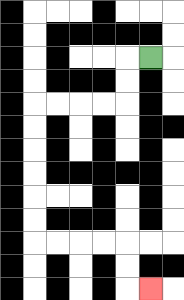{'start': '[6, 2]', 'end': '[6, 12]', 'path_directions': 'L,D,D,L,L,L,L,D,D,D,D,D,D,R,R,R,R,D,D,R', 'path_coordinates': '[[6, 2], [5, 2], [5, 3], [5, 4], [4, 4], [3, 4], [2, 4], [1, 4], [1, 5], [1, 6], [1, 7], [1, 8], [1, 9], [1, 10], [2, 10], [3, 10], [4, 10], [5, 10], [5, 11], [5, 12], [6, 12]]'}